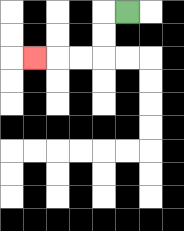{'start': '[5, 0]', 'end': '[1, 2]', 'path_directions': 'L,D,D,L,L,L', 'path_coordinates': '[[5, 0], [4, 0], [4, 1], [4, 2], [3, 2], [2, 2], [1, 2]]'}